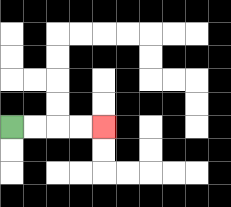{'start': '[0, 5]', 'end': '[4, 5]', 'path_directions': 'R,R,R,R', 'path_coordinates': '[[0, 5], [1, 5], [2, 5], [3, 5], [4, 5]]'}